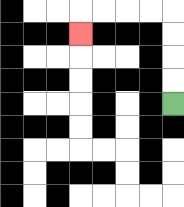{'start': '[7, 4]', 'end': '[3, 1]', 'path_directions': 'U,U,U,U,L,L,L,L,D', 'path_coordinates': '[[7, 4], [7, 3], [7, 2], [7, 1], [7, 0], [6, 0], [5, 0], [4, 0], [3, 0], [3, 1]]'}